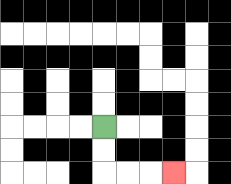{'start': '[4, 5]', 'end': '[7, 7]', 'path_directions': 'D,D,R,R,R', 'path_coordinates': '[[4, 5], [4, 6], [4, 7], [5, 7], [6, 7], [7, 7]]'}